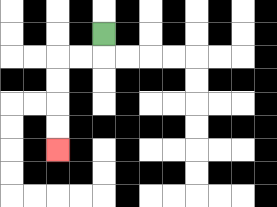{'start': '[4, 1]', 'end': '[2, 6]', 'path_directions': 'D,L,L,D,D,D,D', 'path_coordinates': '[[4, 1], [4, 2], [3, 2], [2, 2], [2, 3], [2, 4], [2, 5], [2, 6]]'}